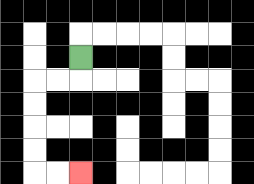{'start': '[3, 2]', 'end': '[3, 7]', 'path_directions': 'D,L,L,D,D,D,D,R,R', 'path_coordinates': '[[3, 2], [3, 3], [2, 3], [1, 3], [1, 4], [1, 5], [1, 6], [1, 7], [2, 7], [3, 7]]'}